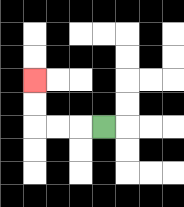{'start': '[4, 5]', 'end': '[1, 3]', 'path_directions': 'L,L,L,U,U', 'path_coordinates': '[[4, 5], [3, 5], [2, 5], [1, 5], [1, 4], [1, 3]]'}